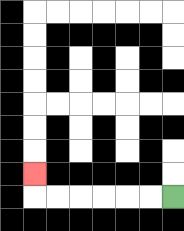{'start': '[7, 8]', 'end': '[1, 7]', 'path_directions': 'L,L,L,L,L,L,U', 'path_coordinates': '[[7, 8], [6, 8], [5, 8], [4, 8], [3, 8], [2, 8], [1, 8], [1, 7]]'}